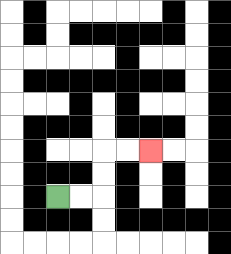{'start': '[2, 8]', 'end': '[6, 6]', 'path_directions': 'R,R,U,U,R,R', 'path_coordinates': '[[2, 8], [3, 8], [4, 8], [4, 7], [4, 6], [5, 6], [6, 6]]'}